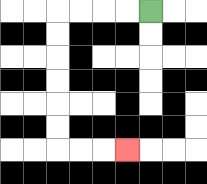{'start': '[6, 0]', 'end': '[5, 6]', 'path_directions': 'L,L,L,L,D,D,D,D,D,D,R,R,R', 'path_coordinates': '[[6, 0], [5, 0], [4, 0], [3, 0], [2, 0], [2, 1], [2, 2], [2, 3], [2, 4], [2, 5], [2, 6], [3, 6], [4, 6], [5, 6]]'}